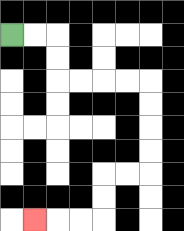{'start': '[0, 1]', 'end': '[1, 9]', 'path_directions': 'R,R,D,D,R,R,R,R,D,D,D,D,L,L,D,D,L,L,L', 'path_coordinates': '[[0, 1], [1, 1], [2, 1], [2, 2], [2, 3], [3, 3], [4, 3], [5, 3], [6, 3], [6, 4], [6, 5], [6, 6], [6, 7], [5, 7], [4, 7], [4, 8], [4, 9], [3, 9], [2, 9], [1, 9]]'}